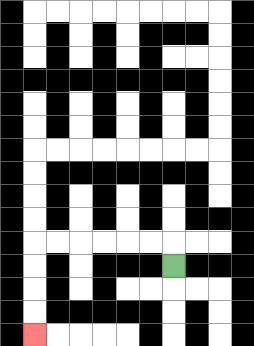{'start': '[7, 11]', 'end': '[1, 14]', 'path_directions': 'U,L,L,L,L,L,L,D,D,D,D', 'path_coordinates': '[[7, 11], [7, 10], [6, 10], [5, 10], [4, 10], [3, 10], [2, 10], [1, 10], [1, 11], [1, 12], [1, 13], [1, 14]]'}